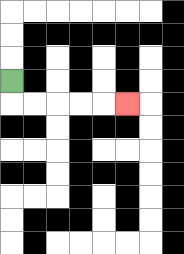{'start': '[0, 3]', 'end': '[5, 4]', 'path_directions': 'D,R,R,R,R,R', 'path_coordinates': '[[0, 3], [0, 4], [1, 4], [2, 4], [3, 4], [4, 4], [5, 4]]'}